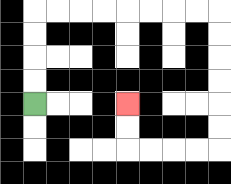{'start': '[1, 4]', 'end': '[5, 4]', 'path_directions': 'U,U,U,U,R,R,R,R,R,R,R,R,D,D,D,D,D,D,L,L,L,L,U,U', 'path_coordinates': '[[1, 4], [1, 3], [1, 2], [1, 1], [1, 0], [2, 0], [3, 0], [4, 0], [5, 0], [6, 0], [7, 0], [8, 0], [9, 0], [9, 1], [9, 2], [9, 3], [9, 4], [9, 5], [9, 6], [8, 6], [7, 6], [6, 6], [5, 6], [5, 5], [5, 4]]'}